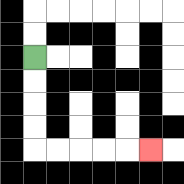{'start': '[1, 2]', 'end': '[6, 6]', 'path_directions': 'D,D,D,D,R,R,R,R,R', 'path_coordinates': '[[1, 2], [1, 3], [1, 4], [1, 5], [1, 6], [2, 6], [3, 6], [4, 6], [5, 6], [6, 6]]'}